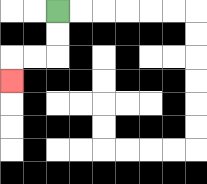{'start': '[2, 0]', 'end': '[0, 3]', 'path_directions': 'D,D,L,L,D', 'path_coordinates': '[[2, 0], [2, 1], [2, 2], [1, 2], [0, 2], [0, 3]]'}